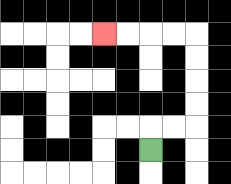{'start': '[6, 6]', 'end': '[4, 1]', 'path_directions': 'U,R,R,U,U,U,U,L,L,L,L', 'path_coordinates': '[[6, 6], [6, 5], [7, 5], [8, 5], [8, 4], [8, 3], [8, 2], [8, 1], [7, 1], [6, 1], [5, 1], [4, 1]]'}